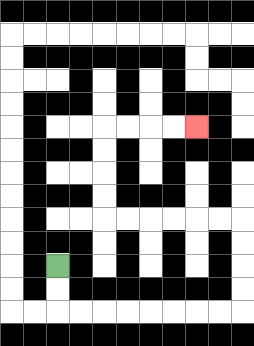{'start': '[2, 11]', 'end': '[8, 5]', 'path_directions': 'D,D,R,R,R,R,R,R,R,R,U,U,U,U,L,L,L,L,L,L,U,U,U,U,R,R,R,R', 'path_coordinates': '[[2, 11], [2, 12], [2, 13], [3, 13], [4, 13], [5, 13], [6, 13], [7, 13], [8, 13], [9, 13], [10, 13], [10, 12], [10, 11], [10, 10], [10, 9], [9, 9], [8, 9], [7, 9], [6, 9], [5, 9], [4, 9], [4, 8], [4, 7], [4, 6], [4, 5], [5, 5], [6, 5], [7, 5], [8, 5]]'}